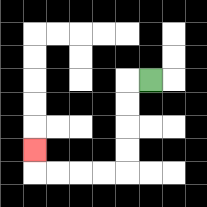{'start': '[6, 3]', 'end': '[1, 6]', 'path_directions': 'L,D,D,D,D,L,L,L,L,U', 'path_coordinates': '[[6, 3], [5, 3], [5, 4], [5, 5], [5, 6], [5, 7], [4, 7], [3, 7], [2, 7], [1, 7], [1, 6]]'}